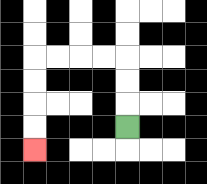{'start': '[5, 5]', 'end': '[1, 6]', 'path_directions': 'U,U,U,L,L,L,L,D,D,D,D', 'path_coordinates': '[[5, 5], [5, 4], [5, 3], [5, 2], [4, 2], [3, 2], [2, 2], [1, 2], [1, 3], [1, 4], [1, 5], [1, 6]]'}